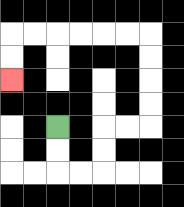{'start': '[2, 5]', 'end': '[0, 3]', 'path_directions': 'D,D,R,R,U,U,R,R,U,U,U,U,L,L,L,L,L,L,D,D', 'path_coordinates': '[[2, 5], [2, 6], [2, 7], [3, 7], [4, 7], [4, 6], [4, 5], [5, 5], [6, 5], [6, 4], [6, 3], [6, 2], [6, 1], [5, 1], [4, 1], [3, 1], [2, 1], [1, 1], [0, 1], [0, 2], [0, 3]]'}